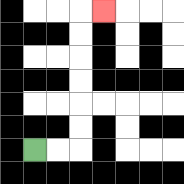{'start': '[1, 6]', 'end': '[4, 0]', 'path_directions': 'R,R,U,U,U,U,U,U,R', 'path_coordinates': '[[1, 6], [2, 6], [3, 6], [3, 5], [3, 4], [3, 3], [3, 2], [3, 1], [3, 0], [4, 0]]'}